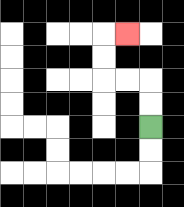{'start': '[6, 5]', 'end': '[5, 1]', 'path_directions': 'U,U,L,L,U,U,R', 'path_coordinates': '[[6, 5], [6, 4], [6, 3], [5, 3], [4, 3], [4, 2], [4, 1], [5, 1]]'}